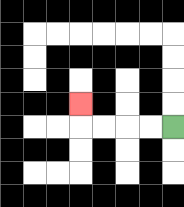{'start': '[7, 5]', 'end': '[3, 4]', 'path_directions': 'L,L,L,L,U', 'path_coordinates': '[[7, 5], [6, 5], [5, 5], [4, 5], [3, 5], [3, 4]]'}